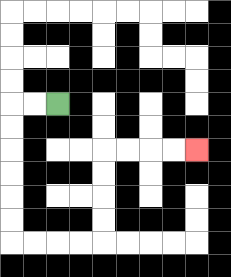{'start': '[2, 4]', 'end': '[8, 6]', 'path_directions': 'L,L,D,D,D,D,D,D,R,R,R,R,U,U,U,U,R,R,R,R', 'path_coordinates': '[[2, 4], [1, 4], [0, 4], [0, 5], [0, 6], [0, 7], [0, 8], [0, 9], [0, 10], [1, 10], [2, 10], [3, 10], [4, 10], [4, 9], [4, 8], [4, 7], [4, 6], [5, 6], [6, 6], [7, 6], [8, 6]]'}